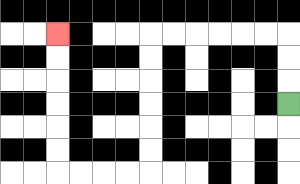{'start': '[12, 4]', 'end': '[2, 1]', 'path_directions': 'U,U,U,L,L,L,L,L,L,D,D,D,D,D,D,L,L,L,L,U,U,U,U,U,U', 'path_coordinates': '[[12, 4], [12, 3], [12, 2], [12, 1], [11, 1], [10, 1], [9, 1], [8, 1], [7, 1], [6, 1], [6, 2], [6, 3], [6, 4], [6, 5], [6, 6], [6, 7], [5, 7], [4, 7], [3, 7], [2, 7], [2, 6], [2, 5], [2, 4], [2, 3], [2, 2], [2, 1]]'}